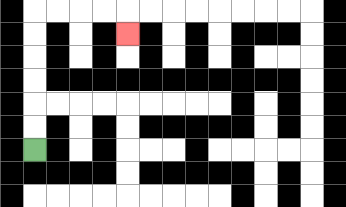{'start': '[1, 6]', 'end': '[5, 1]', 'path_directions': 'U,U,U,U,U,U,R,R,R,R,D', 'path_coordinates': '[[1, 6], [1, 5], [1, 4], [1, 3], [1, 2], [1, 1], [1, 0], [2, 0], [3, 0], [4, 0], [5, 0], [5, 1]]'}